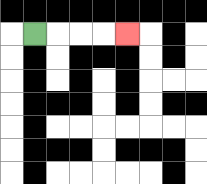{'start': '[1, 1]', 'end': '[5, 1]', 'path_directions': 'R,R,R,R', 'path_coordinates': '[[1, 1], [2, 1], [3, 1], [4, 1], [5, 1]]'}